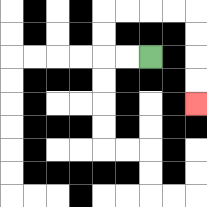{'start': '[6, 2]', 'end': '[8, 4]', 'path_directions': 'L,L,U,U,R,R,R,R,D,D,D,D', 'path_coordinates': '[[6, 2], [5, 2], [4, 2], [4, 1], [4, 0], [5, 0], [6, 0], [7, 0], [8, 0], [8, 1], [8, 2], [8, 3], [8, 4]]'}